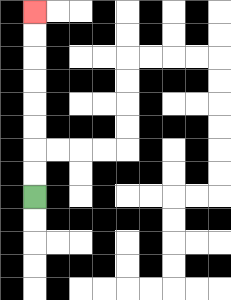{'start': '[1, 8]', 'end': '[1, 0]', 'path_directions': 'U,U,U,U,U,U,U,U', 'path_coordinates': '[[1, 8], [1, 7], [1, 6], [1, 5], [1, 4], [1, 3], [1, 2], [1, 1], [1, 0]]'}